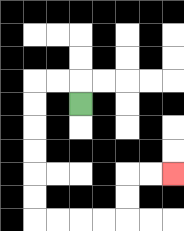{'start': '[3, 4]', 'end': '[7, 7]', 'path_directions': 'U,L,L,D,D,D,D,D,D,R,R,R,R,U,U,R,R', 'path_coordinates': '[[3, 4], [3, 3], [2, 3], [1, 3], [1, 4], [1, 5], [1, 6], [1, 7], [1, 8], [1, 9], [2, 9], [3, 9], [4, 9], [5, 9], [5, 8], [5, 7], [6, 7], [7, 7]]'}